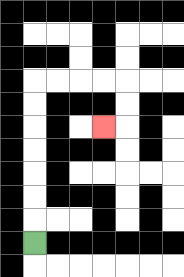{'start': '[1, 10]', 'end': '[4, 5]', 'path_directions': 'U,U,U,U,U,U,U,R,R,R,R,D,D,L', 'path_coordinates': '[[1, 10], [1, 9], [1, 8], [1, 7], [1, 6], [1, 5], [1, 4], [1, 3], [2, 3], [3, 3], [4, 3], [5, 3], [5, 4], [5, 5], [4, 5]]'}